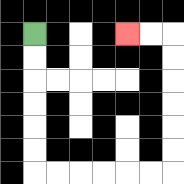{'start': '[1, 1]', 'end': '[5, 1]', 'path_directions': 'D,D,D,D,D,D,R,R,R,R,R,R,U,U,U,U,U,U,L,L', 'path_coordinates': '[[1, 1], [1, 2], [1, 3], [1, 4], [1, 5], [1, 6], [1, 7], [2, 7], [3, 7], [4, 7], [5, 7], [6, 7], [7, 7], [7, 6], [7, 5], [7, 4], [7, 3], [7, 2], [7, 1], [6, 1], [5, 1]]'}